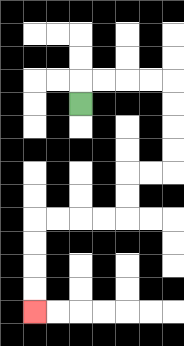{'start': '[3, 4]', 'end': '[1, 13]', 'path_directions': 'U,R,R,R,R,D,D,D,D,L,L,D,D,L,L,L,L,D,D,D,D', 'path_coordinates': '[[3, 4], [3, 3], [4, 3], [5, 3], [6, 3], [7, 3], [7, 4], [7, 5], [7, 6], [7, 7], [6, 7], [5, 7], [5, 8], [5, 9], [4, 9], [3, 9], [2, 9], [1, 9], [1, 10], [1, 11], [1, 12], [1, 13]]'}